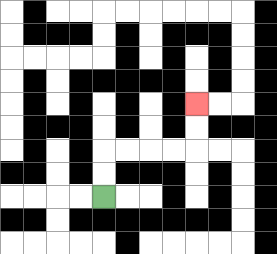{'start': '[4, 8]', 'end': '[8, 4]', 'path_directions': 'U,U,R,R,R,R,U,U', 'path_coordinates': '[[4, 8], [4, 7], [4, 6], [5, 6], [6, 6], [7, 6], [8, 6], [8, 5], [8, 4]]'}